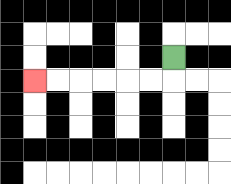{'start': '[7, 2]', 'end': '[1, 3]', 'path_directions': 'D,L,L,L,L,L,L', 'path_coordinates': '[[7, 2], [7, 3], [6, 3], [5, 3], [4, 3], [3, 3], [2, 3], [1, 3]]'}